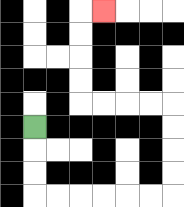{'start': '[1, 5]', 'end': '[4, 0]', 'path_directions': 'D,D,D,R,R,R,R,R,R,U,U,U,U,L,L,L,L,U,U,U,U,R', 'path_coordinates': '[[1, 5], [1, 6], [1, 7], [1, 8], [2, 8], [3, 8], [4, 8], [5, 8], [6, 8], [7, 8], [7, 7], [7, 6], [7, 5], [7, 4], [6, 4], [5, 4], [4, 4], [3, 4], [3, 3], [3, 2], [3, 1], [3, 0], [4, 0]]'}